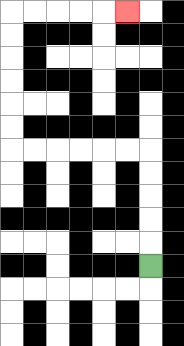{'start': '[6, 11]', 'end': '[5, 0]', 'path_directions': 'U,U,U,U,U,L,L,L,L,L,L,U,U,U,U,U,U,R,R,R,R,R', 'path_coordinates': '[[6, 11], [6, 10], [6, 9], [6, 8], [6, 7], [6, 6], [5, 6], [4, 6], [3, 6], [2, 6], [1, 6], [0, 6], [0, 5], [0, 4], [0, 3], [0, 2], [0, 1], [0, 0], [1, 0], [2, 0], [3, 0], [4, 0], [5, 0]]'}